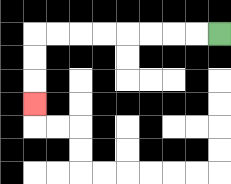{'start': '[9, 1]', 'end': '[1, 4]', 'path_directions': 'L,L,L,L,L,L,L,L,D,D,D', 'path_coordinates': '[[9, 1], [8, 1], [7, 1], [6, 1], [5, 1], [4, 1], [3, 1], [2, 1], [1, 1], [1, 2], [1, 3], [1, 4]]'}